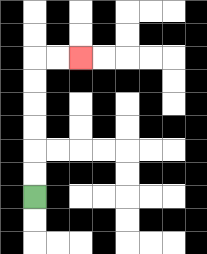{'start': '[1, 8]', 'end': '[3, 2]', 'path_directions': 'U,U,U,U,U,U,R,R', 'path_coordinates': '[[1, 8], [1, 7], [1, 6], [1, 5], [1, 4], [1, 3], [1, 2], [2, 2], [3, 2]]'}